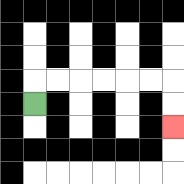{'start': '[1, 4]', 'end': '[7, 5]', 'path_directions': 'U,R,R,R,R,R,R,D,D', 'path_coordinates': '[[1, 4], [1, 3], [2, 3], [3, 3], [4, 3], [5, 3], [6, 3], [7, 3], [7, 4], [7, 5]]'}